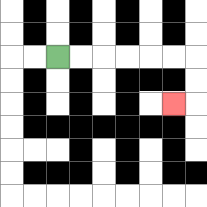{'start': '[2, 2]', 'end': '[7, 4]', 'path_directions': 'R,R,R,R,R,R,D,D,L', 'path_coordinates': '[[2, 2], [3, 2], [4, 2], [5, 2], [6, 2], [7, 2], [8, 2], [8, 3], [8, 4], [7, 4]]'}